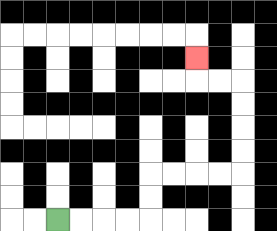{'start': '[2, 9]', 'end': '[8, 2]', 'path_directions': 'R,R,R,R,U,U,R,R,R,R,U,U,U,U,L,L,U', 'path_coordinates': '[[2, 9], [3, 9], [4, 9], [5, 9], [6, 9], [6, 8], [6, 7], [7, 7], [8, 7], [9, 7], [10, 7], [10, 6], [10, 5], [10, 4], [10, 3], [9, 3], [8, 3], [8, 2]]'}